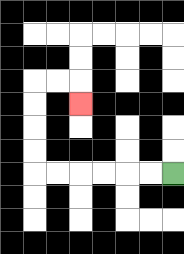{'start': '[7, 7]', 'end': '[3, 4]', 'path_directions': 'L,L,L,L,L,L,U,U,U,U,R,R,D', 'path_coordinates': '[[7, 7], [6, 7], [5, 7], [4, 7], [3, 7], [2, 7], [1, 7], [1, 6], [1, 5], [1, 4], [1, 3], [2, 3], [3, 3], [3, 4]]'}